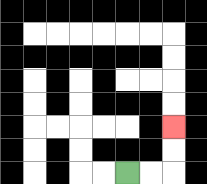{'start': '[5, 7]', 'end': '[7, 5]', 'path_directions': 'R,R,U,U', 'path_coordinates': '[[5, 7], [6, 7], [7, 7], [7, 6], [7, 5]]'}